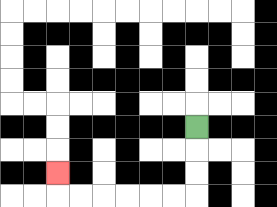{'start': '[8, 5]', 'end': '[2, 7]', 'path_directions': 'D,D,D,L,L,L,L,L,L,U', 'path_coordinates': '[[8, 5], [8, 6], [8, 7], [8, 8], [7, 8], [6, 8], [5, 8], [4, 8], [3, 8], [2, 8], [2, 7]]'}